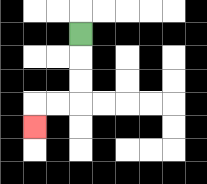{'start': '[3, 1]', 'end': '[1, 5]', 'path_directions': 'D,D,D,L,L,D', 'path_coordinates': '[[3, 1], [3, 2], [3, 3], [3, 4], [2, 4], [1, 4], [1, 5]]'}